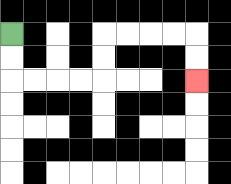{'start': '[0, 1]', 'end': '[8, 3]', 'path_directions': 'D,D,R,R,R,R,U,U,R,R,R,R,D,D', 'path_coordinates': '[[0, 1], [0, 2], [0, 3], [1, 3], [2, 3], [3, 3], [4, 3], [4, 2], [4, 1], [5, 1], [6, 1], [7, 1], [8, 1], [8, 2], [8, 3]]'}